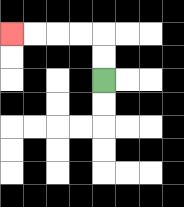{'start': '[4, 3]', 'end': '[0, 1]', 'path_directions': 'U,U,L,L,L,L', 'path_coordinates': '[[4, 3], [4, 2], [4, 1], [3, 1], [2, 1], [1, 1], [0, 1]]'}